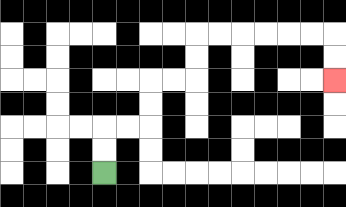{'start': '[4, 7]', 'end': '[14, 3]', 'path_directions': 'U,U,R,R,U,U,R,R,U,U,R,R,R,R,R,R,D,D', 'path_coordinates': '[[4, 7], [4, 6], [4, 5], [5, 5], [6, 5], [6, 4], [6, 3], [7, 3], [8, 3], [8, 2], [8, 1], [9, 1], [10, 1], [11, 1], [12, 1], [13, 1], [14, 1], [14, 2], [14, 3]]'}